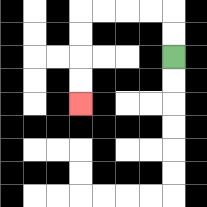{'start': '[7, 2]', 'end': '[3, 4]', 'path_directions': 'U,U,L,L,L,L,D,D,D,D', 'path_coordinates': '[[7, 2], [7, 1], [7, 0], [6, 0], [5, 0], [4, 0], [3, 0], [3, 1], [3, 2], [3, 3], [3, 4]]'}